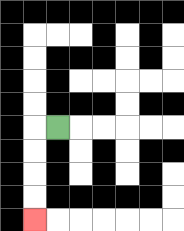{'start': '[2, 5]', 'end': '[1, 9]', 'path_directions': 'L,D,D,D,D', 'path_coordinates': '[[2, 5], [1, 5], [1, 6], [1, 7], [1, 8], [1, 9]]'}